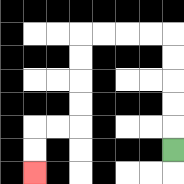{'start': '[7, 6]', 'end': '[1, 7]', 'path_directions': 'U,U,U,U,U,L,L,L,L,D,D,D,D,L,L,D,D', 'path_coordinates': '[[7, 6], [7, 5], [7, 4], [7, 3], [7, 2], [7, 1], [6, 1], [5, 1], [4, 1], [3, 1], [3, 2], [3, 3], [3, 4], [3, 5], [2, 5], [1, 5], [1, 6], [1, 7]]'}